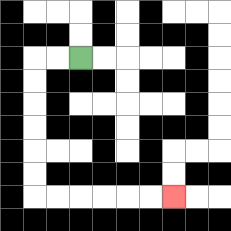{'start': '[3, 2]', 'end': '[7, 8]', 'path_directions': 'L,L,D,D,D,D,D,D,R,R,R,R,R,R', 'path_coordinates': '[[3, 2], [2, 2], [1, 2], [1, 3], [1, 4], [1, 5], [1, 6], [1, 7], [1, 8], [2, 8], [3, 8], [4, 8], [5, 8], [6, 8], [7, 8]]'}